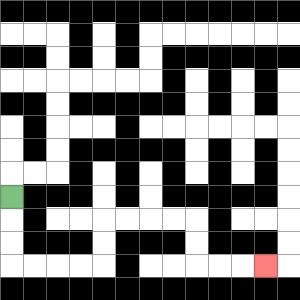{'start': '[0, 8]', 'end': '[11, 11]', 'path_directions': 'D,D,D,R,R,R,R,U,U,R,R,R,R,D,D,R,R,R', 'path_coordinates': '[[0, 8], [0, 9], [0, 10], [0, 11], [1, 11], [2, 11], [3, 11], [4, 11], [4, 10], [4, 9], [5, 9], [6, 9], [7, 9], [8, 9], [8, 10], [8, 11], [9, 11], [10, 11], [11, 11]]'}